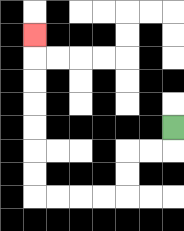{'start': '[7, 5]', 'end': '[1, 1]', 'path_directions': 'D,L,L,D,D,L,L,L,L,U,U,U,U,U,U,U', 'path_coordinates': '[[7, 5], [7, 6], [6, 6], [5, 6], [5, 7], [5, 8], [4, 8], [3, 8], [2, 8], [1, 8], [1, 7], [1, 6], [1, 5], [1, 4], [1, 3], [1, 2], [1, 1]]'}